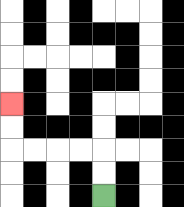{'start': '[4, 8]', 'end': '[0, 4]', 'path_directions': 'U,U,L,L,L,L,U,U', 'path_coordinates': '[[4, 8], [4, 7], [4, 6], [3, 6], [2, 6], [1, 6], [0, 6], [0, 5], [0, 4]]'}